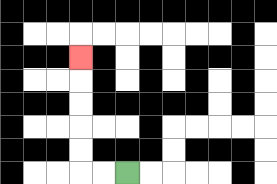{'start': '[5, 7]', 'end': '[3, 2]', 'path_directions': 'L,L,U,U,U,U,U', 'path_coordinates': '[[5, 7], [4, 7], [3, 7], [3, 6], [3, 5], [3, 4], [3, 3], [3, 2]]'}